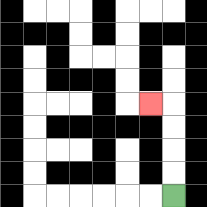{'start': '[7, 8]', 'end': '[6, 4]', 'path_directions': 'U,U,U,U,L', 'path_coordinates': '[[7, 8], [7, 7], [7, 6], [7, 5], [7, 4], [6, 4]]'}